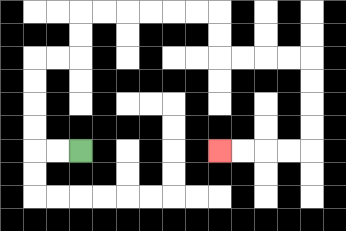{'start': '[3, 6]', 'end': '[9, 6]', 'path_directions': 'L,L,U,U,U,U,R,R,U,U,R,R,R,R,R,R,D,D,R,R,R,R,D,D,D,D,L,L,L,L', 'path_coordinates': '[[3, 6], [2, 6], [1, 6], [1, 5], [1, 4], [1, 3], [1, 2], [2, 2], [3, 2], [3, 1], [3, 0], [4, 0], [5, 0], [6, 0], [7, 0], [8, 0], [9, 0], [9, 1], [9, 2], [10, 2], [11, 2], [12, 2], [13, 2], [13, 3], [13, 4], [13, 5], [13, 6], [12, 6], [11, 6], [10, 6], [9, 6]]'}